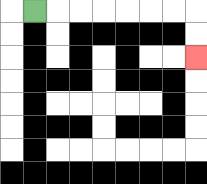{'start': '[1, 0]', 'end': '[8, 2]', 'path_directions': 'R,R,R,R,R,R,R,D,D', 'path_coordinates': '[[1, 0], [2, 0], [3, 0], [4, 0], [5, 0], [6, 0], [7, 0], [8, 0], [8, 1], [8, 2]]'}